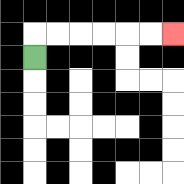{'start': '[1, 2]', 'end': '[7, 1]', 'path_directions': 'U,R,R,R,R,R,R', 'path_coordinates': '[[1, 2], [1, 1], [2, 1], [3, 1], [4, 1], [5, 1], [6, 1], [7, 1]]'}